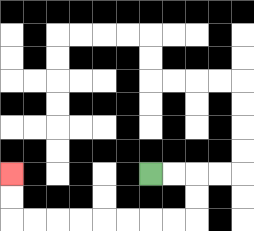{'start': '[6, 7]', 'end': '[0, 7]', 'path_directions': 'R,R,D,D,L,L,L,L,L,L,L,L,U,U', 'path_coordinates': '[[6, 7], [7, 7], [8, 7], [8, 8], [8, 9], [7, 9], [6, 9], [5, 9], [4, 9], [3, 9], [2, 9], [1, 9], [0, 9], [0, 8], [0, 7]]'}